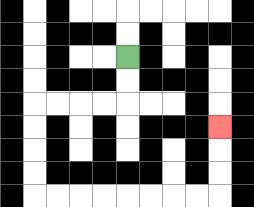{'start': '[5, 2]', 'end': '[9, 5]', 'path_directions': 'D,D,L,L,L,L,D,D,D,D,R,R,R,R,R,R,R,R,U,U,U', 'path_coordinates': '[[5, 2], [5, 3], [5, 4], [4, 4], [3, 4], [2, 4], [1, 4], [1, 5], [1, 6], [1, 7], [1, 8], [2, 8], [3, 8], [4, 8], [5, 8], [6, 8], [7, 8], [8, 8], [9, 8], [9, 7], [9, 6], [9, 5]]'}